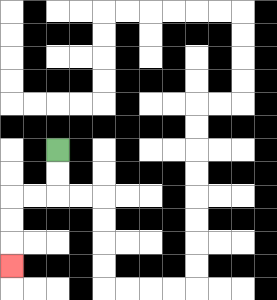{'start': '[2, 6]', 'end': '[0, 11]', 'path_directions': 'D,D,L,L,D,D,D', 'path_coordinates': '[[2, 6], [2, 7], [2, 8], [1, 8], [0, 8], [0, 9], [0, 10], [0, 11]]'}